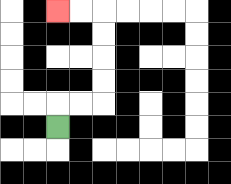{'start': '[2, 5]', 'end': '[2, 0]', 'path_directions': 'U,R,R,U,U,U,U,L,L', 'path_coordinates': '[[2, 5], [2, 4], [3, 4], [4, 4], [4, 3], [4, 2], [4, 1], [4, 0], [3, 0], [2, 0]]'}